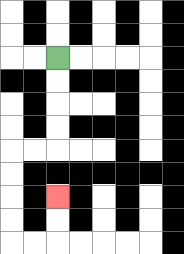{'start': '[2, 2]', 'end': '[2, 8]', 'path_directions': 'D,D,D,D,L,L,D,D,D,D,R,R,U,U', 'path_coordinates': '[[2, 2], [2, 3], [2, 4], [2, 5], [2, 6], [1, 6], [0, 6], [0, 7], [0, 8], [0, 9], [0, 10], [1, 10], [2, 10], [2, 9], [2, 8]]'}